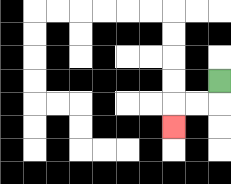{'start': '[9, 3]', 'end': '[7, 5]', 'path_directions': 'D,L,L,D', 'path_coordinates': '[[9, 3], [9, 4], [8, 4], [7, 4], [7, 5]]'}